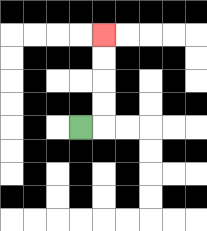{'start': '[3, 5]', 'end': '[4, 1]', 'path_directions': 'R,U,U,U,U', 'path_coordinates': '[[3, 5], [4, 5], [4, 4], [4, 3], [4, 2], [4, 1]]'}